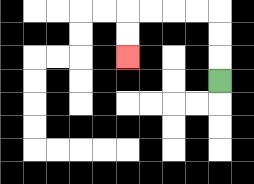{'start': '[9, 3]', 'end': '[5, 2]', 'path_directions': 'U,U,U,L,L,L,L,D,D', 'path_coordinates': '[[9, 3], [9, 2], [9, 1], [9, 0], [8, 0], [7, 0], [6, 0], [5, 0], [5, 1], [5, 2]]'}